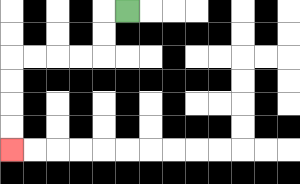{'start': '[5, 0]', 'end': '[0, 6]', 'path_directions': 'L,D,D,L,L,L,L,D,D,D,D', 'path_coordinates': '[[5, 0], [4, 0], [4, 1], [4, 2], [3, 2], [2, 2], [1, 2], [0, 2], [0, 3], [0, 4], [0, 5], [0, 6]]'}